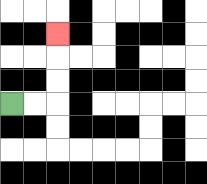{'start': '[0, 4]', 'end': '[2, 1]', 'path_directions': 'R,R,U,U,U', 'path_coordinates': '[[0, 4], [1, 4], [2, 4], [2, 3], [2, 2], [2, 1]]'}